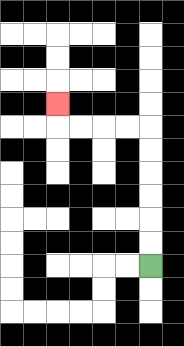{'start': '[6, 11]', 'end': '[2, 4]', 'path_directions': 'U,U,U,U,U,U,L,L,L,L,U', 'path_coordinates': '[[6, 11], [6, 10], [6, 9], [6, 8], [6, 7], [6, 6], [6, 5], [5, 5], [4, 5], [3, 5], [2, 5], [2, 4]]'}